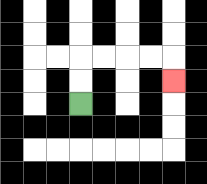{'start': '[3, 4]', 'end': '[7, 3]', 'path_directions': 'U,U,R,R,R,R,D', 'path_coordinates': '[[3, 4], [3, 3], [3, 2], [4, 2], [5, 2], [6, 2], [7, 2], [7, 3]]'}